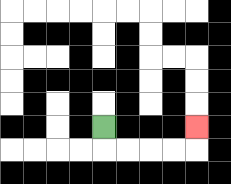{'start': '[4, 5]', 'end': '[8, 5]', 'path_directions': 'D,R,R,R,R,U', 'path_coordinates': '[[4, 5], [4, 6], [5, 6], [6, 6], [7, 6], [8, 6], [8, 5]]'}